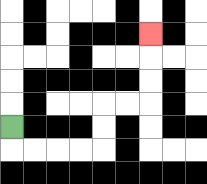{'start': '[0, 5]', 'end': '[6, 1]', 'path_directions': 'D,R,R,R,R,U,U,R,R,U,U,U', 'path_coordinates': '[[0, 5], [0, 6], [1, 6], [2, 6], [3, 6], [4, 6], [4, 5], [4, 4], [5, 4], [6, 4], [6, 3], [6, 2], [6, 1]]'}